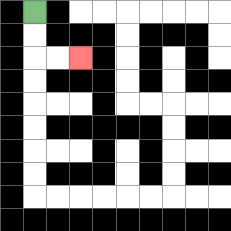{'start': '[1, 0]', 'end': '[3, 2]', 'path_directions': 'D,D,R,R', 'path_coordinates': '[[1, 0], [1, 1], [1, 2], [2, 2], [3, 2]]'}